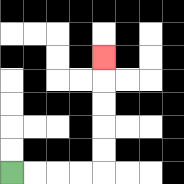{'start': '[0, 7]', 'end': '[4, 2]', 'path_directions': 'R,R,R,R,U,U,U,U,U', 'path_coordinates': '[[0, 7], [1, 7], [2, 7], [3, 7], [4, 7], [4, 6], [4, 5], [4, 4], [4, 3], [4, 2]]'}